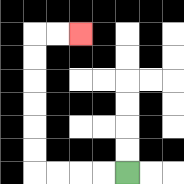{'start': '[5, 7]', 'end': '[3, 1]', 'path_directions': 'L,L,L,L,U,U,U,U,U,U,R,R', 'path_coordinates': '[[5, 7], [4, 7], [3, 7], [2, 7], [1, 7], [1, 6], [1, 5], [1, 4], [1, 3], [1, 2], [1, 1], [2, 1], [3, 1]]'}